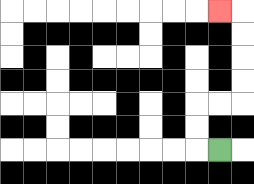{'start': '[9, 6]', 'end': '[9, 0]', 'path_directions': 'L,U,U,R,R,U,U,U,U,L', 'path_coordinates': '[[9, 6], [8, 6], [8, 5], [8, 4], [9, 4], [10, 4], [10, 3], [10, 2], [10, 1], [10, 0], [9, 0]]'}